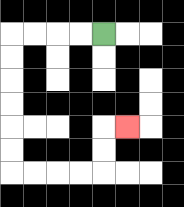{'start': '[4, 1]', 'end': '[5, 5]', 'path_directions': 'L,L,L,L,D,D,D,D,D,D,R,R,R,R,U,U,R', 'path_coordinates': '[[4, 1], [3, 1], [2, 1], [1, 1], [0, 1], [0, 2], [0, 3], [0, 4], [0, 5], [0, 6], [0, 7], [1, 7], [2, 7], [3, 7], [4, 7], [4, 6], [4, 5], [5, 5]]'}